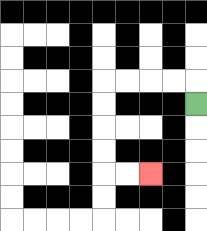{'start': '[8, 4]', 'end': '[6, 7]', 'path_directions': 'U,L,L,L,L,D,D,D,D,R,R', 'path_coordinates': '[[8, 4], [8, 3], [7, 3], [6, 3], [5, 3], [4, 3], [4, 4], [4, 5], [4, 6], [4, 7], [5, 7], [6, 7]]'}